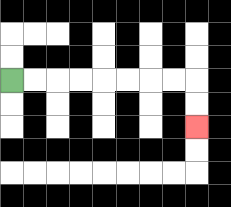{'start': '[0, 3]', 'end': '[8, 5]', 'path_directions': 'R,R,R,R,R,R,R,R,D,D', 'path_coordinates': '[[0, 3], [1, 3], [2, 3], [3, 3], [4, 3], [5, 3], [6, 3], [7, 3], [8, 3], [8, 4], [8, 5]]'}